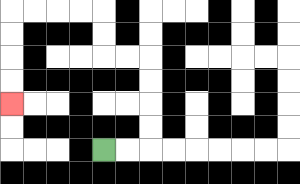{'start': '[4, 6]', 'end': '[0, 4]', 'path_directions': 'R,R,U,U,U,U,L,L,U,U,L,L,L,L,D,D,D,D', 'path_coordinates': '[[4, 6], [5, 6], [6, 6], [6, 5], [6, 4], [6, 3], [6, 2], [5, 2], [4, 2], [4, 1], [4, 0], [3, 0], [2, 0], [1, 0], [0, 0], [0, 1], [0, 2], [0, 3], [0, 4]]'}